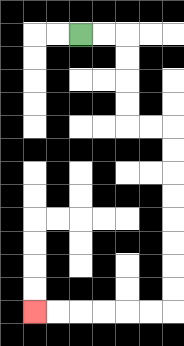{'start': '[3, 1]', 'end': '[1, 13]', 'path_directions': 'R,R,D,D,D,D,R,R,D,D,D,D,D,D,D,D,L,L,L,L,L,L', 'path_coordinates': '[[3, 1], [4, 1], [5, 1], [5, 2], [5, 3], [5, 4], [5, 5], [6, 5], [7, 5], [7, 6], [7, 7], [7, 8], [7, 9], [7, 10], [7, 11], [7, 12], [7, 13], [6, 13], [5, 13], [4, 13], [3, 13], [2, 13], [1, 13]]'}